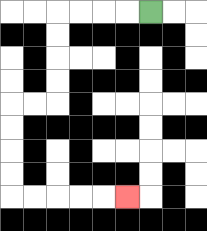{'start': '[6, 0]', 'end': '[5, 8]', 'path_directions': 'L,L,L,L,D,D,D,D,L,L,D,D,D,D,R,R,R,R,R', 'path_coordinates': '[[6, 0], [5, 0], [4, 0], [3, 0], [2, 0], [2, 1], [2, 2], [2, 3], [2, 4], [1, 4], [0, 4], [0, 5], [0, 6], [0, 7], [0, 8], [1, 8], [2, 8], [3, 8], [4, 8], [5, 8]]'}